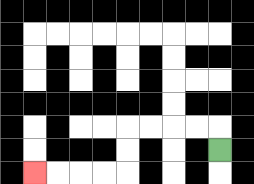{'start': '[9, 6]', 'end': '[1, 7]', 'path_directions': 'U,L,L,L,L,D,D,L,L,L,L', 'path_coordinates': '[[9, 6], [9, 5], [8, 5], [7, 5], [6, 5], [5, 5], [5, 6], [5, 7], [4, 7], [3, 7], [2, 7], [1, 7]]'}